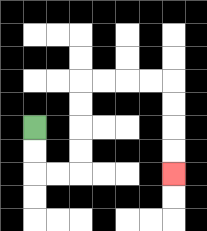{'start': '[1, 5]', 'end': '[7, 7]', 'path_directions': 'D,D,R,R,U,U,U,U,R,R,R,R,D,D,D,D', 'path_coordinates': '[[1, 5], [1, 6], [1, 7], [2, 7], [3, 7], [3, 6], [3, 5], [3, 4], [3, 3], [4, 3], [5, 3], [6, 3], [7, 3], [7, 4], [7, 5], [7, 6], [7, 7]]'}